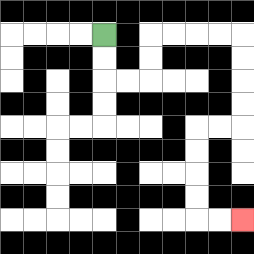{'start': '[4, 1]', 'end': '[10, 9]', 'path_directions': 'D,D,R,R,U,U,R,R,R,R,D,D,D,D,L,L,D,D,D,D,R,R', 'path_coordinates': '[[4, 1], [4, 2], [4, 3], [5, 3], [6, 3], [6, 2], [6, 1], [7, 1], [8, 1], [9, 1], [10, 1], [10, 2], [10, 3], [10, 4], [10, 5], [9, 5], [8, 5], [8, 6], [8, 7], [8, 8], [8, 9], [9, 9], [10, 9]]'}